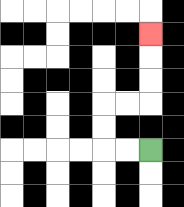{'start': '[6, 6]', 'end': '[6, 1]', 'path_directions': 'L,L,U,U,R,R,U,U,U', 'path_coordinates': '[[6, 6], [5, 6], [4, 6], [4, 5], [4, 4], [5, 4], [6, 4], [6, 3], [6, 2], [6, 1]]'}